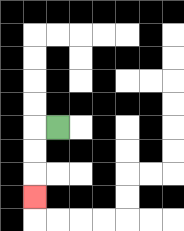{'start': '[2, 5]', 'end': '[1, 8]', 'path_directions': 'L,D,D,D', 'path_coordinates': '[[2, 5], [1, 5], [1, 6], [1, 7], [1, 8]]'}